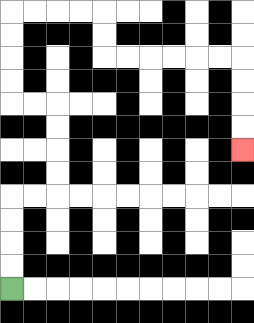{'start': '[0, 12]', 'end': '[10, 6]', 'path_directions': 'U,U,U,U,R,R,U,U,U,U,L,L,U,U,U,U,R,R,R,R,D,D,R,R,R,R,R,R,D,D,D,D', 'path_coordinates': '[[0, 12], [0, 11], [0, 10], [0, 9], [0, 8], [1, 8], [2, 8], [2, 7], [2, 6], [2, 5], [2, 4], [1, 4], [0, 4], [0, 3], [0, 2], [0, 1], [0, 0], [1, 0], [2, 0], [3, 0], [4, 0], [4, 1], [4, 2], [5, 2], [6, 2], [7, 2], [8, 2], [9, 2], [10, 2], [10, 3], [10, 4], [10, 5], [10, 6]]'}